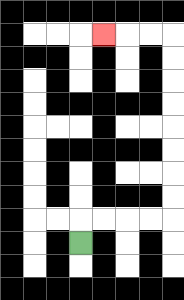{'start': '[3, 10]', 'end': '[4, 1]', 'path_directions': 'U,R,R,R,R,U,U,U,U,U,U,U,U,L,L,L', 'path_coordinates': '[[3, 10], [3, 9], [4, 9], [5, 9], [6, 9], [7, 9], [7, 8], [7, 7], [7, 6], [7, 5], [7, 4], [7, 3], [7, 2], [7, 1], [6, 1], [5, 1], [4, 1]]'}